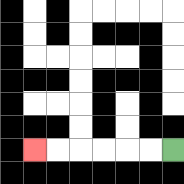{'start': '[7, 6]', 'end': '[1, 6]', 'path_directions': 'L,L,L,L,L,L', 'path_coordinates': '[[7, 6], [6, 6], [5, 6], [4, 6], [3, 6], [2, 6], [1, 6]]'}